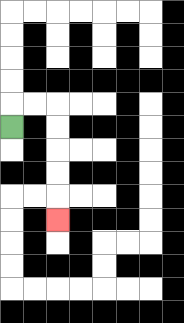{'start': '[0, 5]', 'end': '[2, 9]', 'path_directions': 'U,R,R,D,D,D,D,D', 'path_coordinates': '[[0, 5], [0, 4], [1, 4], [2, 4], [2, 5], [2, 6], [2, 7], [2, 8], [2, 9]]'}